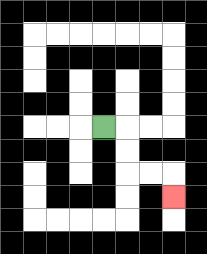{'start': '[4, 5]', 'end': '[7, 8]', 'path_directions': 'R,D,D,R,R,D', 'path_coordinates': '[[4, 5], [5, 5], [5, 6], [5, 7], [6, 7], [7, 7], [7, 8]]'}